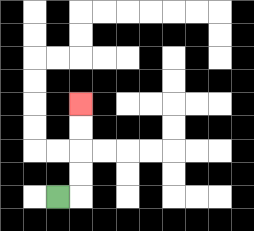{'start': '[2, 8]', 'end': '[3, 4]', 'path_directions': 'R,U,U,U,U', 'path_coordinates': '[[2, 8], [3, 8], [3, 7], [3, 6], [3, 5], [3, 4]]'}